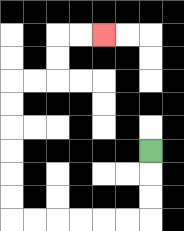{'start': '[6, 6]', 'end': '[4, 1]', 'path_directions': 'D,D,D,L,L,L,L,L,L,U,U,U,U,U,U,R,R,U,U,R,R', 'path_coordinates': '[[6, 6], [6, 7], [6, 8], [6, 9], [5, 9], [4, 9], [3, 9], [2, 9], [1, 9], [0, 9], [0, 8], [0, 7], [0, 6], [0, 5], [0, 4], [0, 3], [1, 3], [2, 3], [2, 2], [2, 1], [3, 1], [4, 1]]'}